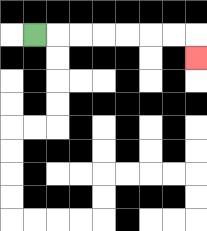{'start': '[1, 1]', 'end': '[8, 2]', 'path_directions': 'R,R,R,R,R,R,R,D', 'path_coordinates': '[[1, 1], [2, 1], [3, 1], [4, 1], [5, 1], [6, 1], [7, 1], [8, 1], [8, 2]]'}